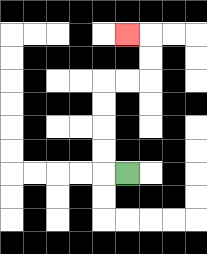{'start': '[5, 7]', 'end': '[5, 1]', 'path_directions': 'L,U,U,U,U,R,R,U,U,L', 'path_coordinates': '[[5, 7], [4, 7], [4, 6], [4, 5], [4, 4], [4, 3], [5, 3], [6, 3], [6, 2], [6, 1], [5, 1]]'}